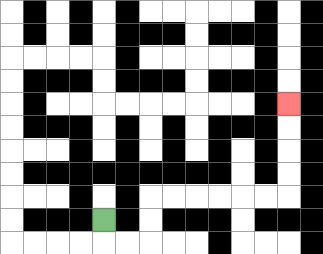{'start': '[4, 9]', 'end': '[12, 4]', 'path_directions': 'D,R,R,U,U,R,R,R,R,R,R,U,U,U,U', 'path_coordinates': '[[4, 9], [4, 10], [5, 10], [6, 10], [6, 9], [6, 8], [7, 8], [8, 8], [9, 8], [10, 8], [11, 8], [12, 8], [12, 7], [12, 6], [12, 5], [12, 4]]'}